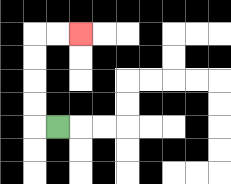{'start': '[2, 5]', 'end': '[3, 1]', 'path_directions': 'L,U,U,U,U,R,R', 'path_coordinates': '[[2, 5], [1, 5], [1, 4], [1, 3], [1, 2], [1, 1], [2, 1], [3, 1]]'}